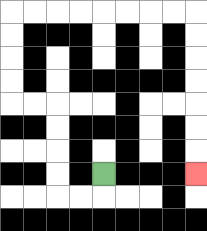{'start': '[4, 7]', 'end': '[8, 7]', 'path_directions': 'D,L,L,U,U,U,U,L,L,U,U,U,U,R,R,R,R,R,R,R,R,D,D,D,D,D,D,D', 'path_coordinates': '[[4, 7], [4, 8], [3, 8], [2, 8], [2, 7], [2, 6], [2, 5], [2, 4], [1, 4], [0, 4], [0, 3], [0, 2], [0, 1], [0, 0], [1, 0], [2, 0], [3, 0], [4, 0], [5, 0], [6, 0], [7, 0], [8, 0], [8, 1], [8, 2], [8, 3], [8, 4], [8, 5], [8, 6], [8, 7]]'}